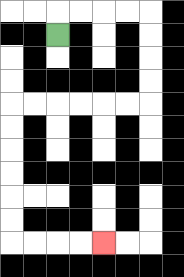{'start': '[2, 1]', 'end': '[4, 10]', 'path_directions': 'U,R,R,R,R,D,D,D,D,L,L,L,L,L,L,D,D,D,D,D,D,R,R,R,R', 'path_coordinates': '[[2, 1], [2, 0], [3, 0], [4, 0], [5, 0], [6, 0], [6, 1], [6, 2], [6, 3], [6, 4], [5, 4], [4, 4], [3, 4], [2, 4], [1, 4], [0, 4], [0, 5], [0, 6], [0, 7], [0, 8], [0, 9], [0, 10], [1, 10], [2, 10], [3, 10], [4, 10]]'}